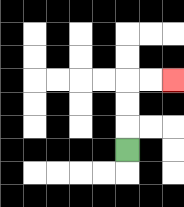{'start': '[5, 6]', 'end': '[7, 3]', 'path_directions': 'U,U,U,R,R', 'path_coordinates': '[[5, 6], [5, 5], [5, 4], [5, 3], [6, 3], [7, 3]]'}